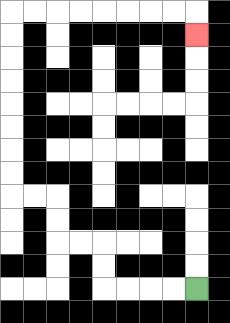{'start': '[8, 12]', 'end': '[8, 1]', 'path_directions': 'L,L,L,L,U,U,L,L,U,U,L,L,U,U,U,U,U,U,U,U,R,R,R,R,R,R,R,R,D', 'path_coordinates': '[[8, 12], [7, 12], [6, 12], [5, 12], [4, 12], [4, 11], [4, 10], [3, 10], [2, 10], [2, 9], [2, 8], [1, 8], [0, 8], [0, 7], [0, 6], [0, 5], [0, 4], [0, 3], [0, 2], [0, 1], [0, 0], [1, 0], [2, 0], [3, 0], [4, 0], [5, 0], [6, 0], [7, 0], [8, 0], [8, 1]]'}